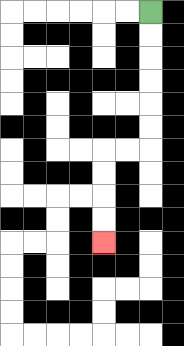{'start': '[6, 0]', 'end': '[4, 10]', 'path_directions': 'D,D,D,D,D,D,L,L,D,D,D,D', 'path_coordinates': '[[6, 0], [6, 1], [6, 2], [6, 3], [6, 4], [6, 5], [6, 6], [5, 6], [4, 6], [4, 7], [4, 8], [4, 9], [4, 10]]'}